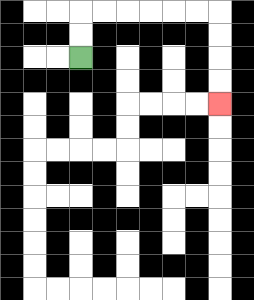{'start': '[3, 2]', 'end': '[9, 4]', 'path_directions': 'U,U,R,R,R,R,R,R,D,D,D,D', 'path_coordinates': '[[3, 2], [3, 1], [3, 0], [4, 0], [5, 0], [6, 0], [7, 0], [8, 0], [9, 0], [9, 1], [9, 2], [9, 3], [9, 4]]'}